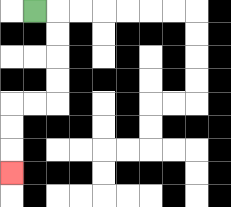{'start': '[1, 0]', 'end': '[0, 7]', 'path_directions': 'R,D,D,D,D,L,L,D,D,D', 'path_coordinates': '[[1, 0], [2, 0], [2, 1], [2, 2], [2, 3], [2, 4], [1, 4], [0, 4], [0, 5], [0, 6], [0, 7]]'}